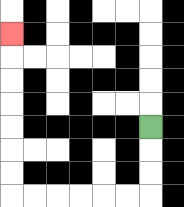{'start': '[6, 5]', 'end': '[0, 1]', 'path_directions': 'D,D,D,L,L,L,L,L,L,U,U,U,U,U,U,U', 'path_coordinates': '[[6, 5], [6, 6], [6, 7], [6, 8], [5, 8], [4, 8], [3, 8], [2, 8], [1, 8], [0, 8], [0, 7], [0, 6], [0, 5], [0, 4], [0, 3], [0, 2], [0, 1]]'}